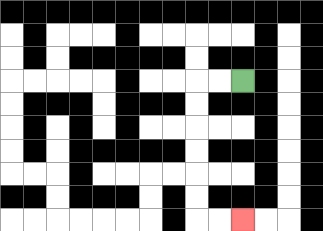{'start': '[10, 3]', 'end': '[10, 9]', 'path_directions': 'L,L,D,D,D,D,D,D,R,R', 'path_coordinates': '[[10, 3], [9, 3], [8, 3], [8, 4], [8, 5], [8, 6], [8, 7], [8, 8], [8, 9], [9, 9], [10, 9]]'}